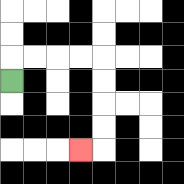{'start': '[0, 3]', 'end': '[3, 6]', 'path_directions': 'U,R,R,R,R,D,D,D,D,L', 'path_coordinates': '[[0, 3], [0, 2], [1, 2], [2, 2], [3, 2], [4, 2], [4, 3], [4, 4], [4, 5], [4, 6], [3, 6]]'}